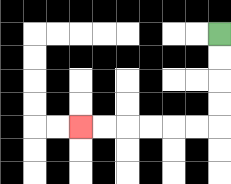{'start': '[9, 1]', 'end': '[3, 5]', 'path_directions': 'D,D,D,D,L,L,L,L,L,L', 'path_coordinates': '[[9, 1], [9, 2], [9, 3], [9, 4], [9, 5], [8, 5], [7, 5], [6, 5], [5, 5], [4, 5], [3, 5]]'}